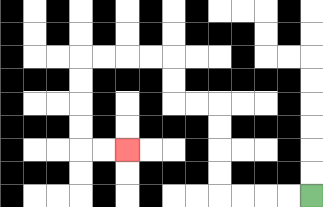{'start': '[13, 8]', 'end': '[5, 6]', 'path_directions': 'L,L,L,L,U,U,U,U,L,L,U,U,L,L,L,L,D,D,D,D,R,R', 'path_coordinates': '[[13, 8], [12, 8], [11, 8], [10, 8], [9, 8], [9, 7], [9, 6], [9, 5], [9, 4], [8, 4], [7, 4], [7, 3], [7, 2], [6, 2], [5, 2], [4, 2], [3, 2], [3, 3], [3, 4], [3, 5], [3, 6], [4, 6], [5, 6]]'}